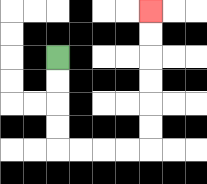{'start': '[2, 2]', 'end': '[6, 0]', 'path_directions': 'D,D,D,D,R,R,R,R,U,U,U,U,U,U', 'path_coordinates': '[[2, 2], [2, 3], [2, 4], [2, 5], [2, 6], [3, 6], [4, 6], [5, 6], [6, 6], [6, 5], [6, 4], [6, 3], [6, 2], [6, 1], [6, 0]]'}